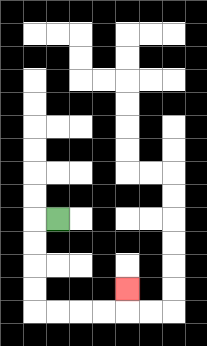{'start': '[2, 9]', 'end': '[5, 12]', 'path_directions': 'L,D,D,D,D,R,R,R,R,U', 'path_coordinates': '[[2, 9], [1, 9], [1, 10], [1, 11], [1, 12], [1, 13], [2, 13], [3, 13], [4, 13], [5, 13], [5, 12]]'}